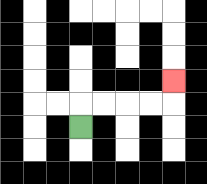{'start': '[3, 5]', 'end': '[7, 3]', 'path_directions': 'U,R,R,R,R,U', 'path_coordinates': '[[3, 5], [3, 4], [4, 4], [5, 4], [6, 4], [7, 4], [7, 3]]'}